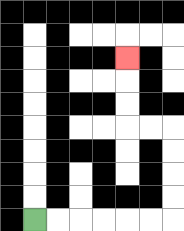{'start': '[1, 9]', 'end': '[5, 2]', 'path_directions': 'R,R,R,R,R,R,U,U,U,U,L,L,U,U,U', 'path_coordinates': '[[1, 9], [2, 9], [3, 9], [4, 9], [5, 9], [6, 9], [7, 9], [7, 8], [7, 7], [7, 6], [7, 5], [6, 5], [5, 5], [5, 4], [5, 3], [5, 2]]'}